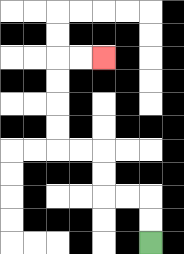{'start': '[6, 10]', 'end': '[4, 2]', 'path_directions': 'U,U,L,L,U,U,L,L,U,U,U,U,R,R', 'path_coordinates': '[[6, 10], [6, 9], [6, 8], [5, 8], [4, 8], [4, 7], [4, 6], [3, 6], [2, 6], [2, 5], [2, 4], [2, 3], [2, 2], [3, 2], [4, 2]]'}